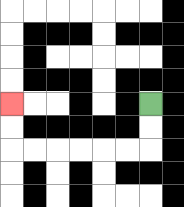{'start': '[6, 4]', 'end': '[0, 4]', 'path_directions': 'D,D,L,L,L,L,L,L,U,U', 'path_coordinates': '[[6, 4], [6, 5], [6, 6], [5, 6], [4, 6], [3, 6], [2, 6], [1, 6], [0, 6], [0, 5], [0, 4]]'}